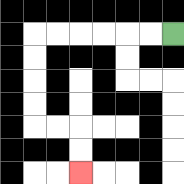{'start': '[7, 1]', 'end': '[3, 7]', 'path_directions': 'L,L,L,L,L,L,D,D,D,D,R,R,D,D', 'path_coordinates': '[[7, 1], [6, 1], [5, 1], [4, 1], [3, 1], [2, 1], [1, 1], [1, 2], [1, 3], [1, 4], [1, 5], [2, 5], [3, 5], [3, 6], [3, 7]]'}